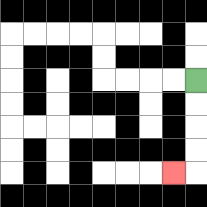{'start': '[8, 3]', 'end': '[7, 7]', 'path_directions': 'D,D,D,D,L', 'path_coordinates': '[[8, 3], [8, 4], [8, 5], [8, 6], [8, 7], [7, 7]]'}